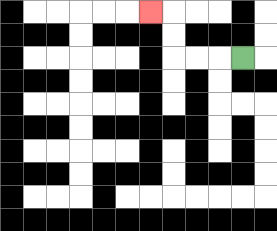{'start': '[10, 2]', 'end': '[6, 0]', 'path_directions': 'L,L,L,U,U,L', 'path_coordinates': '[[10, 2], [9, 2], [8, 2], [7, 2], [7, 1], [7, 0], [6, 0]]'}